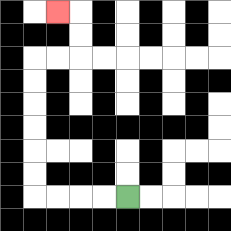{'start': '[5, 8]', 'end': '[2, 0]', 'path_directions': 'L,L,L,L,U,U,U,U,U,U,R,R,U,U,L', 'path_coordinates': '[[5, 8], [4, 8], [3, 8], [2, 8], [1, 8], [1, 7], [1, 6], [1, 5], [1, 4], [1, 3], [1, 2], [2, 2], [3, 2], [3, 1], [3, 0], [2, 0]]'}